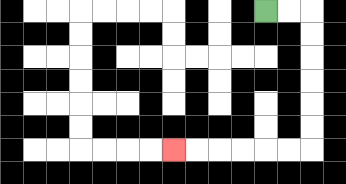{'start': '[11, 0]', 'end': '[7, 6]', 'path_directions': 'R,R,D,D,D,D,D,D,L,L,L,L,L,L', 'path_coordinates': '[[11, 0], [12, 0], [13, 0], [13, 1], [13, 2], [13, 3], [13, 4], [13, 5], [13, 6], [12, 6], [11, 6], [10, 6], [9, 6], [8, 6], [7, 6]]'}